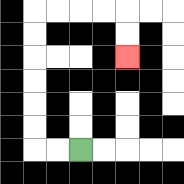{'start': '[3, 6]', 'end': '[5, 2]', 'path_directions': 'L,L,U,U,U,U,U,U,R,R,R,R,D,D', 'path_coordinates': '[[3, 6], [2, 6], [1, 6], [1, 5], [1, 4], [1, 3], [1, 2], [1, 1], [1, 0], [2, 0], [3, 0], [4, 0], [5, 0], [5, 1], [5, 2]]'}